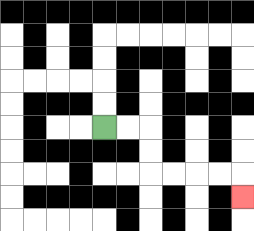{'start': '[4, 5]', 'end': '[10, 8]', 'path_directions': 'R,R,D,D,R,R,R,R,D', 'path_coordinates': '[[4, 5], [5, 5], [6, 5], [6, 6], [6, 7], [7, 7], [8, 7], [9, 7], [10, 7], [10, 8]]'}